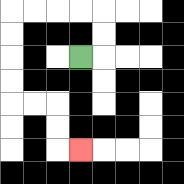{'start': '[3, 2]', 'end': '[3, 6]', 'path_directions': 'R,U,U,L,L,L,L,D,D,D,D,R,R,D,D,R', 'path_coordinates': '[[3, 2], [4, 2], [4, 1], [4, 0], [3, 0], [2, 0], [1, 0], [0, 0], [0, 1], [0, 2], [0, 3], [0, 4], [1, 4], [2, 4], [2, 5], [2, 6], [3, 6]]'}